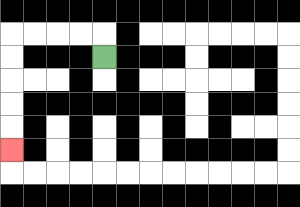{'start': '[4, 2]', 'end': '[0, 6]', 'path_directions': 'U,L,L,L,L,D,D,D,D,D', 'path_coordinates': '[[4, 2], [4, 1], [3, 1], [2, 1], [1, 1], [0, 1], [0, 2], [0, 3], [0, 4], [0, 5], [0, 6]]'}